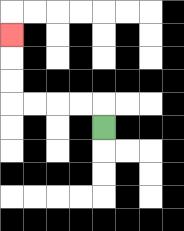{'start': '[4, 5]', 'end': '[0, 1]', 'path_directions': 'U,L,L,L,L,U,U,U', 'path_coordinates': '[[4, 5], [4, 4], [3, 4], [2, 4], [1, 4], [0, 4], [0, 3], [0, 2], [0, 1]]'}